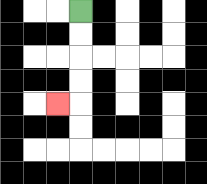{'start': '[3, 0]', 'end': '[2, 4]', 'path_directions': 'D,D,D,D,L', 'path_coordinates': '[[3, 0], [3, 1], [3, 2], [3, 3], [3, 4], [2, 4]]'}